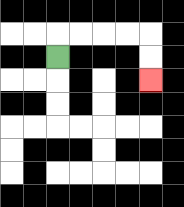{'start': '[2, 2]', 'end': '[6, 3]', 'path_directions': 'U,R,R,R,R,D,D', 'path_coordinates': '[[2, 2], [2, 1], [3, 1], [4, 1], [5, 1], [6, 1], [6, 2], [6, 3]]'}